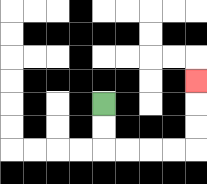{'start': '[4, 4]', 'end': '[8, 3]', 'path_directions': 'D,D,R,R,R,R,U,U,U', 'path_coordinates': '[[4, 4], [4, 5], [4, 6], [5, 6], [6, 6], [7, 6], [8, 6], [8, 5], [8, 4], [8, 3]]'}